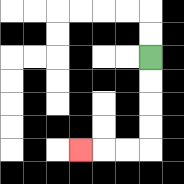{'start': '[6, 2]', 'end': '[3, 6]', 'path_directions': 'D,D,D,D,L,L,L', 'path_coordinates': '[[6, 2], [6, 3], [6, 4], [6, 5], [6, 6], [5, 6], [4, 6], [3, 6]]'}